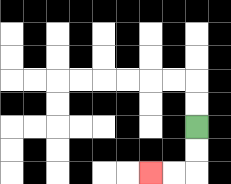{'start': '[8, 5]', 'end': '[6, 7]', 'path_directions': 'D,D,L,L', 'path_coordinates': '[[8, 5], [8, 6], [8, 7], [7, 7], [6, 7]]'}